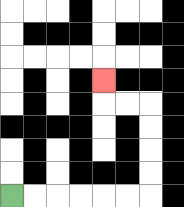{'start': '[0, 8]', 'end': '[4, 3]', 'path_directions': 'R,R,R,R,R,R,U,U,U,U,L,L,U', 'path_coordinates': '[[0, 8], [1, 8], [2, 8], [3, 8], [4, 8], [5, 8], [6, 8], [6, 7], [6, 6], [6, 5], [6, 4], [5, 4], [4, 4], [4, 3]]'}